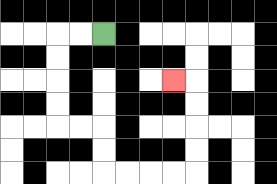{'start': '[4, 1]', 'end': '[7, 3]', 'path_directions': 'L,L,D,D,D,D,R,R,D,D,R,R,R,R,U,U,U,U,L', 'path_coordinates': '[[4, 1], [3, 1], [2, 1], [2, 2], [2, 3], [2, 4], [2, 5], [3, 5], [4, 5], [4, 6], [4, 7], [5, 7], [6, 7], [7, 7], [8, 7], [8, 6], [8, 5], [8, 4], [8, 3], [7, 3]]'}